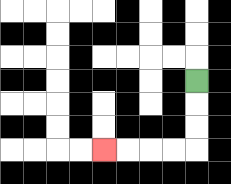{'start': '[8, 3]', 'end': '[4, 6]', 'path_directions': 'D,D,D,L,L,L,L', 'path_coordinates': '[[8, 3], [8, 4], [8, 5], [8, 6], [7, 6], [6, 6], [5, 6], [4, 6]]'}